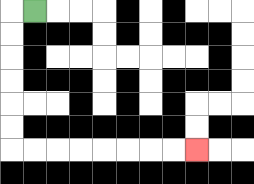{'start': '[1, 0]', 'end': '[8, 6]', 'path_directions': 'L,D,D,D,D,D,D,R,R,R,R,R,R,R,R', 'path_coordinates': '[[1, 0], [0, 0], [0, 1], [0, 2], [0, 3], [0, 4], [0, 5], [0, 6], [1, 6], [2, 6], [3, 6], [4, 6], [5, 6], [6, 6], [7, 6], [8, 6]]'}